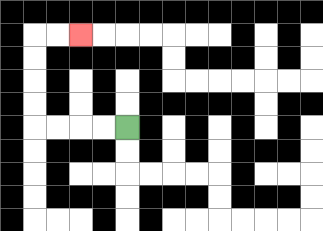{'start': '[5, 5]', 'end': '[3, 1]', 'path_directions': 'L,L,L,L,U,U,U,U,R,R', 'path_coordinates': '[[5, 5], [4, 5], [3, 5], [2, 5], [1, 5], [1, 4], [1, 3], [1, 2], [1, 1], [2, 1], [3, 1]]'}